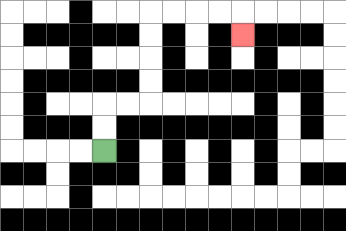{'start': '[4, 6]', 'end': '[10, 1]', 'path_directions': 'U,U,R,R,U,U,U,U,R,R,R,R,D', 'path_coordinates': '[[4, 6], [4, 5], [4, 4], [5, 4], [6, 4], [6, 3], [6, 2], [6, 1], [6, 0], [7, 0], [8, 0], [9, 0], [10, 0], [10, 1]]'}